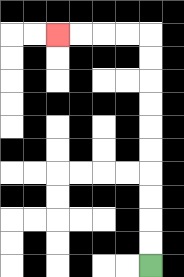{'start': '[6, 11]', 'end': '[2, 1]', 'path_directions': 'U,U,U,U,U,U,U,U,U,U,L,L,L,L', 'path_coordinates': '[[6, 11], [6, 10], [6, 9], [6, 8], [6, 7], [6, 6], [6, 5], [6, 4], [6, 3], [6, 2], [6, 1], [5, 1], [4, 1], [3, 1], [2, 1]]'}